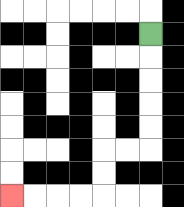{'start': '[6, 1]', 'end': '[0, 8]', 'path_directions': 'D,D,D,D,D,L,L,D,D,L,L,L,L', 'path_coordinates': '[[6, 1], [6, 2], [6, 3], [6, 4], [6, 5], [6, 6], [5, 6], [4, 6], [4, 7], [4, 8], [3, 8], [2, 8], [1, 8], [0, 8]]'}